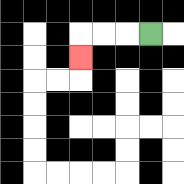{'start': '[6, 1]', 'end': '[3, 2]', 'path_directions': 'L,L,L,D', 'path_coordinates': '[[6, 1], [5, 1], [4, 1], [3, 1], [3, 2]]'}